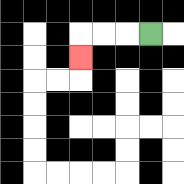{'start': '[6, 1]', 'end': '[3, 2]', 'path_directions': 'L,L,L,D', 'path_coordinates': '[[6, 1], [5, 1], [4, 1], [3, 1], [3, 2]]'}